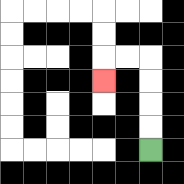{'start': '[6, 6]', 'end': '[4, 3]', 'path_directions': 'U,U,U,U,L,L,D', 'path_coordinates': '[[6, 6], [6, 5], [6, 4], [6, 3], [6, 2], [5, 2], [4, 2], [4, 3]]'}